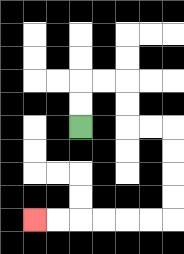{'start': '[3, 5]', 'end': '[1, 9]', 'path_directions': 'U,U,R,R,D,D,R,R,D,D,D,D,L,L,L,L,L,L', 'path_coordinates': '[[3, 5], [3, 4], [3, 3], [4, 3], [5, 3], [5, 4], [5, 5], [6, 5], [7, 5], [7, 6], [7, 7], [7, 8], [7, 9], [6, 9], [5, 9], [4, 9], [3, 9], [2, 9], [1, 9]]'}